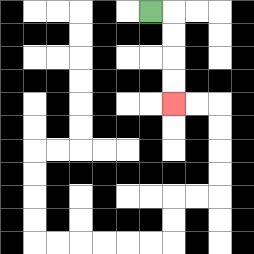{'start': '[6, 0]', 'end': '[7, 4]', 'path_directions': 'R,D,D,D,D', 'path_coordinates': '[[6, 0], [7, 0], [7, 1], [7, 2], [7, 3], [7, 4]]'}